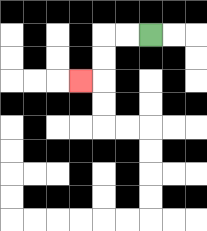{'start': '[6, 1]', 'end': '[3, 3]', 'path_directions': 'L,L,D,D,L', 'path_coordinates': '[[6, 1], [5, 1], [4, 1], [4, 2], [4, 3], [3, 3]]'}